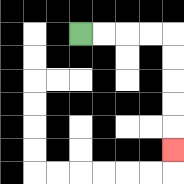{'start': '[3, 1]', 'end': '[7, 6]', 'path_directions': 'R,R,R,R,D,D,D,D,D', 'path_coordinates': '[[3, 1], [4, 1], [5, 1], [6, 1], [7, 1], [7, 2], [7, 3], [7, 4], [7, 5], [7, 6]]'}